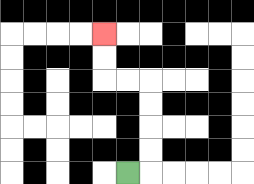{'start': '[5, 7]', 'end': '[4, 1]', 'path_directions': 'R,U,U,U,U,L,L,U,U', 'path_coordinates': '[[5, 7], [6, 7], [6, 6], [6, 5], [6, 4], [6, 3], [5, 3], [4, 3], [4, 2], [4, 1]]'}